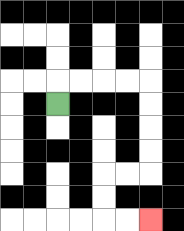{'start': '[2, 4]', 'end': '[6, 9]', 'path_directions': 'U,R,R,R,R,D,D,D,D,L,L,D,D,R,R', 'path_coordinates': '[[2, 4], [2, 3], [3, 3], [4, 3], [5, 3], [6, 3], [6, 4], [6, 5], [6, 6], [6, 7], [5, 7], [4, 7], [4, 8], [4, 9], [5, 9], [6, 9]]'}